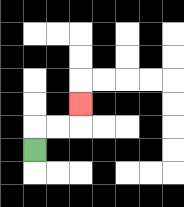{'start': '[1, 6]', 'end': '[3, 4]', 'path_directions': 'U,R,R,U', 'path_coordinates': '[[1, 6], [1, 5], [2, 5], [3, 5], [3, 4]]'}